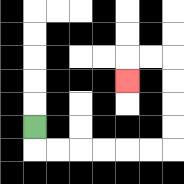{'start': '[1, 5]', 'end': '[5, 3]', 'path_directions': 'D,R,R,R,R,R,R,U,U,U,U,L,L,D', 'path_coordinates': '[[1, 5], [1, 6], [2, 6], [3, 6], [4, 6], [5, 6], [6, 6], [7, 6], [7, 5], [7, 4], [7, 3], [7, 2], [6, 2], [5, 2], [5, 3]]'}